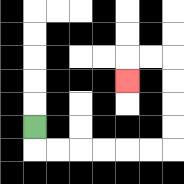{'start': '[1, 5]', 'end': '[5, 3]', 'path_directions': 'D,R,R,R,R,R,R,U,U,U,U,L,L,D', 'path_coordinates': '[[1, 5], [1, 6], [2, 6], [3, 6], [4, 6], [5, 6], [6, 6], [7, 6], [7, 5], [7, 4], [7, 3], [7, 2], [6, 2], [5, 2], [5, 3]]'}